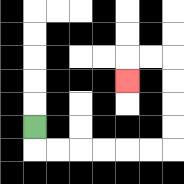{'start': '[1, 5]', 'end': '[5, 3]', 'path_directions': 'D,R,R,R,R,R,R,U,U,U,U,L,L,D', 'path_coordinates': '[[1, 5], [1, 6], [2, 6], [3, 6], [4, 6], [5, 6], [6, 6], [7, 6], [7, 5], [7, 4], [7, 3], [7, 2], [6, 2], [5, 2], [5, 3]]'}